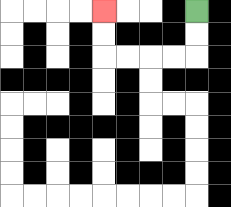{'start': '[8, 0]', 'end': '[4, 0]', 'path_directions': 'D,D,L,L,L,L,U,U', 'path_coordinates': '[[8, 0], [8, 1], [8, 2], [7, 2], [6, 2], [5, 2], [4, 2], [4, 1], [4, 0]]'}